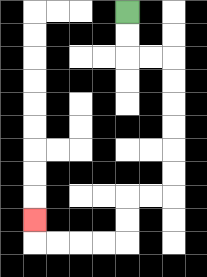{'start': '[5, 0]', 'end': '[1, 9]', 'path_directions': 'D,D,R,R,D,D,D,D,D,D,L,L,D,D,L,L,L,L,U', 'path_coordinates': '[[5, 0], [5, 1], [5, 2], [6, 2], [7, 2], [7, 3], [7, 4], [7, 5], [7, 6], [7, 7], [7, 8], [6, 8], [5, 8], [5, 9], [5, 10], [4, 10], [3, 10], [2, 10], [1, 10], [1, 9]]'}